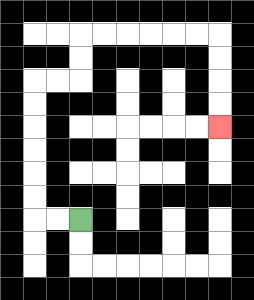{'start': '[3, 9]', 'end': '[9, 5]', 'path_directions': 'L,L,U,U,U,U,U,U,R,R,U,U,R,R,R,R,R,R,D,D,D,D', 'path_coordinates': '[[3, 9], [2, 9], [1, 9], [1, 8], [1, 7], [1, 6], [1, 5], [1, 4], [1, 3], [2, 3], [3, 3], [3, 2], [3, 1], [4, 1], [5, 1], [6, 1], [7, 1], [8, 1], [9, 1], [9, 2], [9, 3], [9, 4], [9, 5]]'}